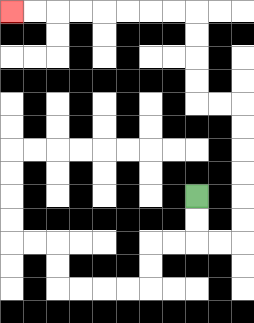{'start': '[8, 8]', 'end': '[0, 0]', 'path_directions': 'D,D,R,R,U,U,U,U,U,U,L,L,U,U,U,U,L,L,L,L,L,L,L,L', 'path_coordinates': '[[8, 8], [8, 9], [8, 10], [9, 10], [10, 10], [10, 9], [10, 8], [10, 7], [10, 6], [10, 5], [10, 4], [9, 4], [8, 4], [8, 3], [8, 2], [8, 1], [8, 0], [7, 0], [6, 0], [5, 0], [4, 0], [3, 0], [2, 0], [1, 0], [0, 0]]'}